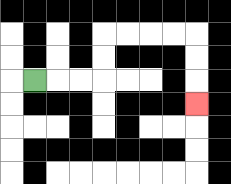{'start': '[1, 3]', 'end': '[8, 4]', 'path_directions': 'R,R,R,U,U,R,R,R,R,D,D,D', 'path_coordinates': '[[1, 3], [2, 3], [3, 3], [4, 3], [4, 2], [4, 1], [5, 1], [6, 1], [7, 1], [8, 1], [8, 2], [8, 3], [8, 4]]'}